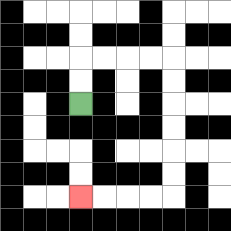{'start': '[3, 4]', 'end': '[3, 8]', 'path_directions': 'U,U,R,R,R,R,D,D,D,D,D,D,L,L,L,L', 'path_coordinates': '[[3, 4], [3, 3], [3, 2], [4, 2], [5, 2], [6, 2], [7, 2], [7, 3], [7, 4], [7, 5], [7, 6], [7, 7], [7, 8], [6, 8], [5, 8], [4, 8], [3, 8]]'}